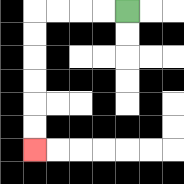{'start': '[5, 0]', 'end': '[1, 6]', 'path_directions': 'L,L,L,L,D,D,D,D,D,D', 'path_coordinates': '[[5, 0], [4, 0], [3, 0], [2, 0], [1, 0], [1, 1], [1, 2], [1, 3], [1, 4], [1, 5], [1, 6]]'}